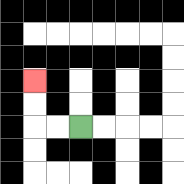{'start': '[3, 5]', 'end': '[1, 3]', 'path_directions': 'L,L,U,U', 'path_coordinates': '[[3, 5], [2, 5], [1, 5], [1, 4], [1, 3]]'}